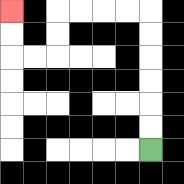{'start': '[6, 6]', 'end': '[0, 0]', 'path_directions': 'U,U,U,U,U,U,L,L,L,L,D,D,L,L,U,U', 'path_coordinates': '[[6, 6], [6, 5], [6, 4], [6, 3], [6, 2], [6, 1], [6, 0], [5, 0], [4, 0], [3, 0], [2, 0], [2, 1], [2, 2], [1, 2], [0, 2], [0, 1], [0, 0]]'}